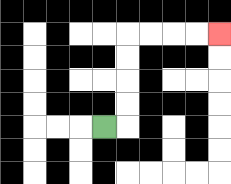{'start': '[4, 5]', 'end': '[9, 1]', 'path_directions': 'R,U,U,U,U,R,R,R,R', 'path_coordinates': '[[4, 5], [5, 5], [5, 4], [5, 3], [5, 2], [5, 1], [6, 1], [7, 1], [8, 1], [9, 1]]'}